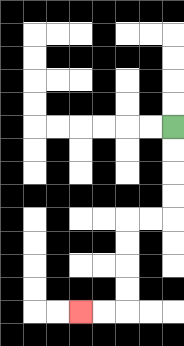{'start': '[7, 5]', 'end': '[3, 13]', 'path_directions': 'D,D,D,D,L,L,D,D,D,D,L,L', 'path_coordinates': '[[7, 5], [7, 6], [7, 7], [7, 8], [7, 9], [6, 9], [5, 9], [5, 10], [5, 11], [5, 12], [5, 13], [4, 13], [3, 13]]'}